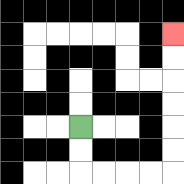{'start': '[3, 5]', 'end': '[7, 1]', 'path_directions': 'D,D,R,R,R,R,U,U,U,U,U,U', 'path_coordinates': '[[3, 5], [3, 6], [3, 7], [4, 7], [5, 7], [6, 7], [7, 7], [7, 6], [7, 5], [7, 4], [7, 3], [7, 2], [7, 1]]'}